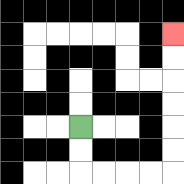{'start': '[3, 5]', 'end': '[7, 1]', 'path_directions': 'D,D,R,R,R,R,U,U,U,U,U,U', 'path_coordinates': '[[3, 5], [3, 6], [3, 7], [4, 7], [5, 7], [6, 7], [7, 7], [7, 6], [7, 5], [7, 4], [7, 3], [7, 2], [7, 1]]'}